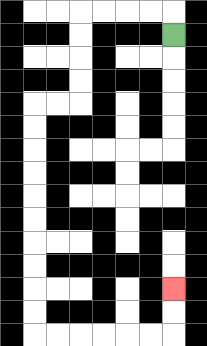{'start': '[7, 1]', 'end': '[7, 12]', 'path_directions': 'U,L,L,L,L,D,D,D,D,L,L,D,D,D,D,D,D,D,D,D,D,R,R,R,R,R,R,U,U', 'path_coordinates': '[[7, 1], [7, 0], [6, 0], [5, 0], [4, 0], [3, 0], [3, 1], [3, 2], [3, 3], [3, 4], [2, 4], [1, 4], [1, 5], [1, 6], [1, 7], [1, 8], [1, 9], [1, 10], [1, 11], [1, 12], [1, 13], [1, 14], [2, 14], [3, 14], [4, 14], [5, 14], [6, 14], [7, 14], [7, 13], [7, 12]]'}